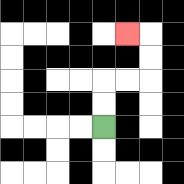{'start': '[4, 5]', 'end': '[5, 1]', 'path_directions': 'U,U,R,R,U,U,L', 'path_coordinates': '[[4, 5], [4, 4], [4, 3], [5, 3], [6, 3], [6, 2], [6, 1], [5, 1]]'}